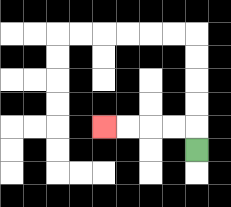{'start': '[8, 6]', 'end': '[4, 5]', 'path_directions': 'U,L,L,L,L', 'path_coordinates': '[[8, 6], [8, 5], [7, 5], [6, 5], [5, 5], [4, 5]]'}